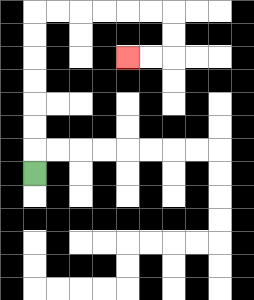{'start': '[1, 7]', 'end': '[5, 2]', 'path_directions': 'U,U,U,U,U,U,U,R,R,R,R,R,R,D,D,L,L', 'path_coordinates': '[[1, 7], [1, 6], [1, 5], [1, 4], [1, 3], [1, 2], [1, 1], [1, 0], [2, 0], [3, 0], [4, 0], [5, 0], [6, 0], [7, 0], [7, 1], [7, 2], [6, 2], [5, 2]]'}